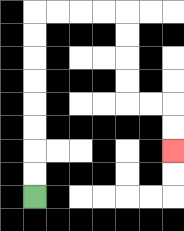{'start': '[1, 8]', 'end': '[7, 6]', 'path_directions': 'U,U,U,U,U,U,U,U,R,R,R,R,D,D,D,D,R,R,D,D', 'path_coordinates': '[[1, 8], [1, 7], [1, 6], [1, 5], [1, 4], [1, 3], [1, 2], [1, 1], [1, 0], [2, 0], [3, 0], [4, 0], [5, 0], [5, 1], [5, 2], [5, 3], [5, 4], [6, 4], [7, 4], [7, 5], [7, 6]]'}